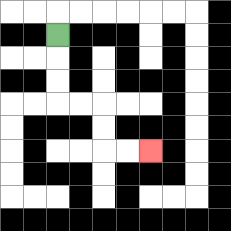{'start': '[2, 1]', 'end': '[6, 6]', 'path_directions': 'D,D,D,R,R,D,D,R,R', 'path_coordinates': '[[2, 1], [2, 2], [2, 3], [2, 4], [3, 4], [4, 4], [4, 5], [4, 6], [5, 6], [6, 6]]'}